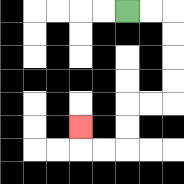{'start': '[5, 0]', 'end': '[3, 5]', 'path_directions': 'R,R,D,D,D,D,L,L,D,D,L,L,U', 'path_coordinates': '[[5, 0], [6, 0], [7, 0], [7, 1], [7, 2], [7, 3], [7, 4], [6, 4], [5, 4], [5, 5], [5, 6], [4, 6], [3, 6], [3, 5]]'}